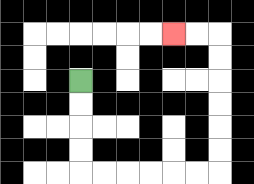{'start': '[3, 3]', 'end': '[7, 1]', 'path_directions': 'D,D,D,D,R,R,R,R,R,R,U,U,U,U,U,U,L,L', 'path_coordinates': '[[3, 3], [3, 4], [3, 5], [3, 6], [3, 7], [4, 7], [5, 7], [6, 7], [7, 7], [8, 7], [9, 7], [9, 6], [9, 5], [9, 4], [9, 3], [9, 2], [9, 1], [8, 1], [7, 1]]'}